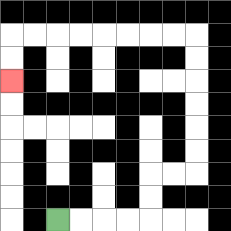{'start': '[2, 9]', 'end': '[0, 3]', 'path_directions': 'R,R,R,R,U,U,R,R,U,U,U,U,U,U,L,L,L,L,L,L,L,L,D,D', 'path_coordinates': '[[2, 9], [3, 9], [4, 9], [5, 9], [6, 9], [6, 8], [6, 7], [7, 7], [8, 7], [8, 6], [8, 5], [8, 4], [8, 3], [8, 2], [8, 1], [7, 1], [6, 1], [5, 1], [4, 1], [3, 1], [2, 1], [1, 1], [0, 1], [0, 2], [0, 3]]'}